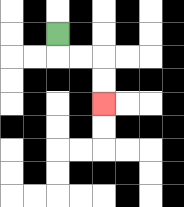{'start': '[2, 1]', 'end': '[4, 4]', 'path_directions': 'D,R,R,D,D', 'path_coordinates': '[[2, 1], [2, 2], [3, 2], [4, 2], [4, 3], [4, 4]]'}